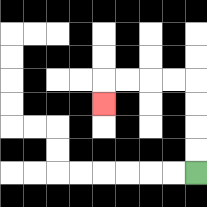{'start': '[8, 7]', 'end': '[4, 4]', 'path_directions': 'U,U,U,U,L,L,L,L,D', 'path_coordinates': '[[8, 7], [8, 6], [8, 5], [8, 4], [8, 3], [7, 3], [6, 3], [5, 3], [4, 3], [4, 4]]'}